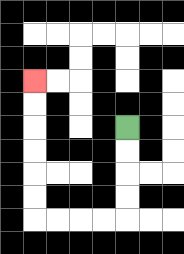{'start': '[5, 5]', 'end': '[1, 3]', 'path_directions': 'D,D,D,D,L,L,L,L,U,U,U,U,U,U', 'path_coordinates': '[[5, 5], [5, 6], [5, 7], [5, 8], [5, 9], [4, 9], [3, 9], [2, 9], [1, 9], [1, 8], [1, 7], [1, 6], [1, 5], [1, 4], [1, 3]]'}